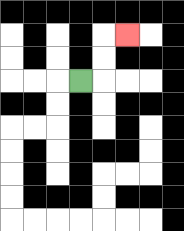{'start': '[3, 3]', 'end': '[5, 1]', 'path_directions': 'R,U,U,R', 'path_coordinates': '[[3, 3], [4, 3], [4, 2], [4, 1], [5, 1]]'}